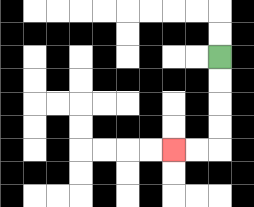{'start': '[9, 2]', 'end': '[7, 6]', 'path_directions': 'D,D,D,D,L,L', 'path_coordinates': '[[9, 2], [9, 3], [9, 4], [9, 5], [9, 6], [8, 6], [7, 6]]'}